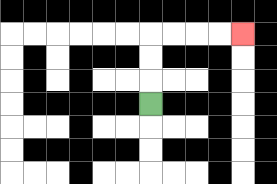{'start': '[6, 4]', 'end': '[10, 1]', 'path_directions': 'U,U,U,R,R,R,R', 'path_coordinates': '[[6, 4], [6, 3], [6, 2], [6, 1], [7, 1], [8, 1], [9, 1], [10, 1]]'}